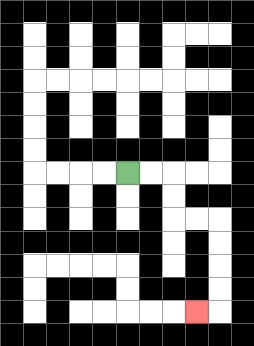{'start': '[5, 7]', 'end': '[8, 13]', 'path_directions': 'R,R,D,D,R,R,D,D,D,D,L', 'path_coordinates': '[[5, 7], [6, 7], [7, 7], [7, 8], [7, 9], [8, 9], [9, 9], [9, 10], [9, 11], [9, 12], [9, 13], [8, 13]]'}